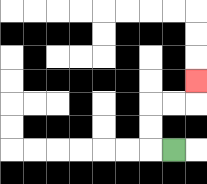{'start': '[7, 6]', 'end': '[8, 3]', 'path_directions': 'L,U,U,R,R,U', 'path_coordinates': '[[7, 6], [6, 6], [6, 5], [6, 4], [7, 4], [8, 4], [8, 3]]'}